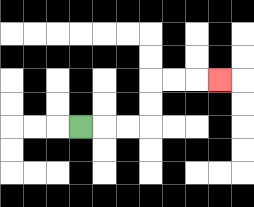{'start': '[3, 5]', 'end': '[9, 3]', 'path_directions': 'R,R,R,U,U,R,R,R', 'path_coordinates': '[[3, 5], [4, 5], [5, 5], [6, 5], [6, 4], [6, 3], [7, 3], [8, 3], [9, 3]]'}